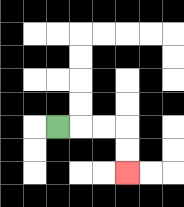{'start': '[2, 5]', 'end': '[5, 7]', 'path_directions': 'R,R,R,D,D', 'path_coordinates': '[[2, 5], [3, 5], [4, 5], [5, 5], [5, 6], [5, 7]]'}